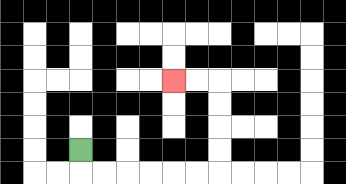{'start': '[3, 6]', 'end': '[7, 3]', 'path_directions': 'D,R,R,R,R,R,R,U,U,U,U,L,L', 'path_coordinates': '[[3, 6], [3, 7], [4, 7], [5, 7], [6, 7], [7, 7], [8, 7], [9, 7], [9, 6], [9, 5], [9, 4], [9, 3], [8, 3], [7, 3]]'}